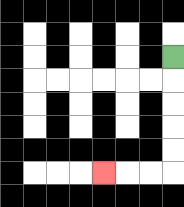{'start': '[7, 2]', 'end': '[4, 7]', 'path_directions': 'D,D,D,D,D,L,L,L', 'path_coordinates': '[[7, 2], [7, 3], [7, 4], [7, 5], [7, 6], [7, 7], [6, 7], [5, 7], [4, 7]]'}